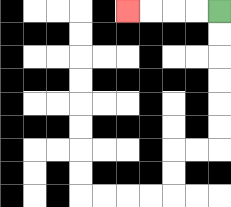{'start': '[9, 0]', 'end': '[5, 0]', 'path_directions': 'L,L,L,L', 'path_coordinates': '[[9, 0], [8, 0], [7, 0], [6, 0], [5, 0]]'}